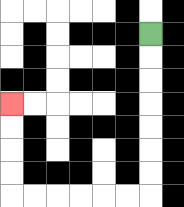{'start': '[6, 1]', 'end': '[0, 4]', 'path_directions': 'D,D,D,D,D,D,D,L,L,L,L,L,L,U,U,U,U', 'path_coordinates': '[[6, 1], [6, 2], [6, 3], [6, 4], [6, 5], [6, 6], [6, 7], [6, 8], [5, 8], [4, 8], [3, 8], [2, 8], [1, 8], [0, 8], [0, 7], [0, 6], [0, 5], [0, 4]]'}